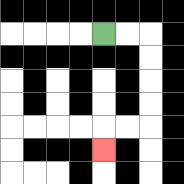{'start': '[4, 1]', 'end': '[4, 6]', 'path_directions': 'R,R,D,D,D,D,L,L,D', 'path_coordinates': '[[4, 1], [5, 1], [6, 1], [6, 2], [6, 3], [6, 4], [6, 5], [5, 5], [4, 5], [4, 6]]'}